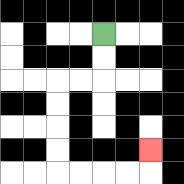{'start': '[4, 1]', 'end': '[6, 6]', 'path_directions': 'D,D,L,L,D,D,D,D,R,R,R,R,U', 'path_coordinates': '[[4, 1], [4, 2], [4, 3], [3, 3], [2, 3], [2, 4], [2, 5], [2, 6], [2, 7], [3, 7], [4, 7], [5, 7], [6, 7], [6, 6]]'}